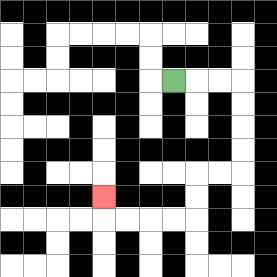{'start': '[7, 3]', 'end': '[4, 8]', 'path_directions': 'R,R,R,D,D,D,D,L,L,D,D,L,L,L,L,U', 'path_coordinates': '[[7, 3], [8, 3], [9, 3], [10, 3], [10, 4], [10, 5], [10, 6], [10, 7], [9, 7], [8, 7], [8, 8], [8, 9], [7, 9], [6, 9], [5, 9], [4, 9], [4, 8]]'}